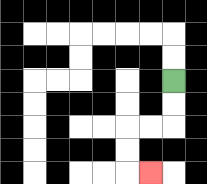{'start': '[7, 3]', 'end': '[6, 7]', 'path_directions': 'D,D,L,L,D,D,R', 'path_coordinates': '[[7, 3], [7, 4], [7, 5], [6, 5], [5, 5], [5, 6], [5, 7], [6, 7]]'}